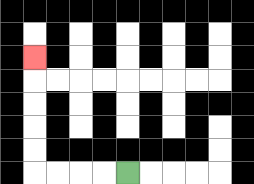{'start': '[5, 7]', 'end': '[1, 2]', 'path_directions': 'L,L,L,L,U,U,U,U,U', 'path_coordinates': '[[5, 7], [4, 7], [3, 7], [2, 7], [1, 7], [1, 6], [1, 5], [1, 4], [1, 3], [1, 2]]'}